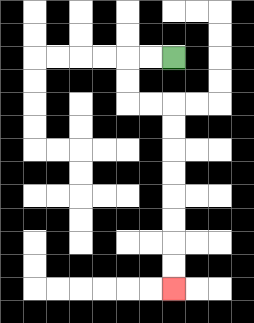{'start': '[7, 2]', 'end': '[7, 12]', 'path_directions': 'L,L,D,D,R,R,D,D,D,D,D,D,D,D', 'path_coordinates': '[[7, 2], [6, 2], [5, 2], [5, 3], [5, 4], [6, 4], [7, 4], [7, 5], [7, 6], [7, 7], [7, 8], [7, 9], [7, 10], [7, 11], [7, 12]]'}